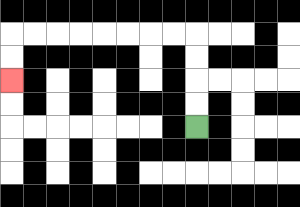{'start': '[8, 5]', 'end': '[0, 3]', 'path_directions': 'U,U,U,U,L,L,L,L,L,L,L,L,D,D', 'path_coordinates': '[[8, 5], [8, 4], [8, 3], [8, 2], [8, 1], [7, 1], [6, 1], [5, 1], [4, 1], [3, 1], [2, 1], [1, 1], [0, 1], [0, 2], [0, 3]]'}